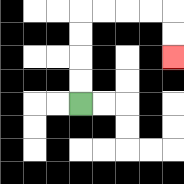{'start': '[3, 4]', 'end': '[7, 2]', 'path_directions': 'U,U,U,U,R,R,R,R,D,D', 'path_coordinates': '[[3, 4], [3, 3], [3, 2], [3, 1], [3, 0], [4, 0], [5, 0], [6, 0], [7, 0], [7, 1], [7, 2]]'}